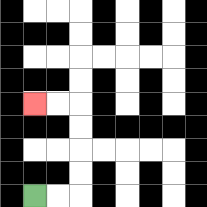{'start': '[1, 8]', 'end': '[1, 4]', 'path_directions': 'R,R,U,U,U,U,L,L', 'path_coordinates': '[[1, 8], [2, 8], [3, 8], [3, 7], [3, 6], [3, 5], [3, 4], [2, 4], [1, 4]]'}